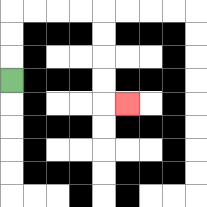{'start': '[0, 3]', 'end': '[5, 4]', 'path_directions': 'U,U,U,R,R,R,R,D,D,D,D,R', 'path_coordinates': '[[0, 3], [0, 2], [0, 1], [0, 0], [1, 0], [2, 0], [3, 0], [4, 0], [4, 1], [4, 2], [4, 3], [4, 4], [5, 4]]'}